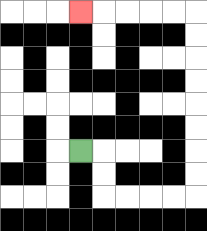{'start': '[3, 6]', 'end': '[3, 0]', 'path_directions': 'R,D,D,R,R,R,R,U,U,U,U,U,U,U,U,L,L,L,L,L', 'path_coordinates': '[[3, 6], [4, 6], [4, 7], [4, 8], [5, 8], [6, 8], [7, 8], [8, 8], [8, 7], [8, 6], [8, 5], [8, 4], [8, 3], [8, 2], [8, 1], [8, 0], [7, 0], [6, 0], [5, 0], [4, 0], [3, 0]]'}